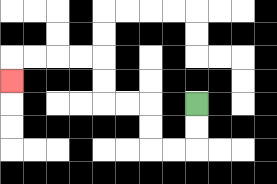{'start': '[8, 4]', 'end': '[0, 3]', 'path_directions': 'D,D,L,L,U,U,L,L,U,U,L,L,L,L,D', 'path_coordinates': '[[8, 4], [8, 5], [8, 6], [7, 6], [6, 6], [6, 5], [6, 4], [5, 4], [4, 4], [4, 3], [4, 2], [3, 2], [2, 2], [1, 2], [0, 2], [0, 3]]'}